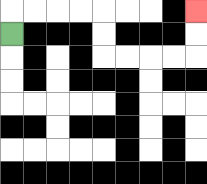{'start': '[0, 1]', 'end': '[8, 0]', 'path_directions': 'U,R,R,R,R,D,D,R,R,R,R,U,U', 'path_coordinates': '[[0, 1], [0, 0], [1, 0], [2, 0], [3, 0], [4, 0], [4, 1], [4, 2], [5, 2], [6, 2], [7, 2], [8, 2], [8, 1], [8, 0]]'}